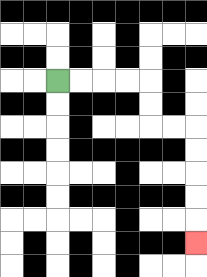{'start': '[2, 3]', 'end': '[8, 10]', 'path_directions': 'R,R,R,R,D,D,R,R,D,D,D,D,D', 'path_coordinates': '[[2, 3], [3, 3], [4, 3], [5, 3], [6, 3], [6, 4], [6, 5], [7, 5], [8, 5], [8, 6], [8, 7], [8, 8], [8, 9], [8, 10]]'}